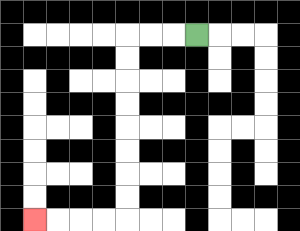{'start': '[8, 1]', 'end': '[1, 9]', 'path_directions': 'L,L,L,D,D,D,D,D,D,D,D,L,L,L,L', 'path_coordinates': '[[8, 1], [7, 1], [6, 1], [5, 1], [5, 2], [5, 3], [5, 4], [5, 5], [5, 6], [5, 7], [5, 8], [5, 9], [4, 9], [3, 9], [2, 9], [1, 9]]'}